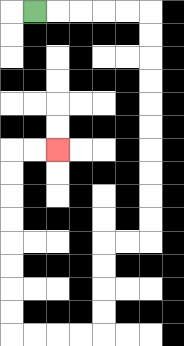{'start': '[1, 0]', 'end': '[2, 6]', 'path_directions': 'R,R,R,R,R,D,D,D,D,D,D,D,D,D,D,L,L,D,D,D,D,L,L,L,L,U,U,U,U,U,U,U,U,R,R', 'path_coordinates': '[[1, 0], [2, 0], [3, 0], [4, 0], [5, 0], [6, 0], [6, 1], [6, 2], [6, 3], [6, 4], [6, 5], [6, 6], [6, 7], [6, 8], [6, 9], [6, 10], [5, 10], [4, 10], [4, 11], [4, 12], [4, 13], [4, 14], [3, 14], [2, 14], [1, 14], [0, 14], [0, 13], [0, 12], [0, 11], [0, 10], [0, 9], [0, 8], [0, 7], [0, 6], [1, 6], [2, 6]]'}